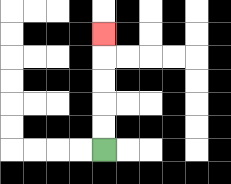{'start': '[4, 6]', 'end': '[4, 1]', 'path_directions': 'U,U,U,U,U', 'path_coordinates': '[[4, 6], [4, 5], [4, 4], [4, 3], [4, 2], [4, 1]]'}